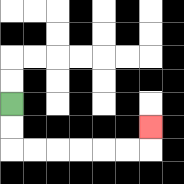{'start': '[0, 4]', 'end': '[6, 5]', 'path_directions': 'D,D,R,R,R,R,R,R,U', 'path_coordinates': '[[0, 4], [0, 5], [0, 6], [1, 6], [2, 6], [3, 6], [4, 6], [5, 6], [6, 6], [6, 5]]'}